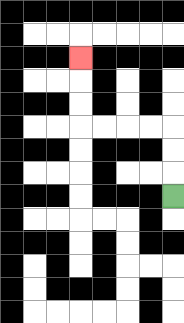{'start': '[7, 8]', 'end': '[3, 2]', 'path_directions': 'U,U,U,L,L,L,L,U,U,U', 'path_coordinates': '[[7, 8], [7, 7], [7, 6], [7, 5], [6, 5], [5, 5], [4, 5], [3, 5], [3, 4], [3, 3], [3, 2]]'}